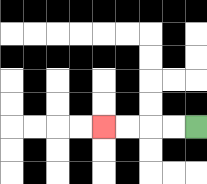{'start': '[8, 5]', 'end': '[4, 5]', 'path_directions': 'L,L,L,L', 'path_coordinates': '[[8, 5], [7, 5], [6, 5], [5, 5], [4, 5]]'}